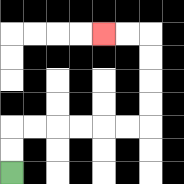{'start': '[0, 7]', 'end': '[4, 1]', 'path_directions': 'U,U,R,R,R,R,R,R,U,U,U,U,L,L', 'path_coordinates': '[[0, 7], [0, 6], [0, 5], [1, 5], [2, 5], [3, 5], [4, 5], [5, 5], [6, 5], [6, 4], [6, 3], [6, 2], [6, 1], [5, 1], [4, 1]]'}